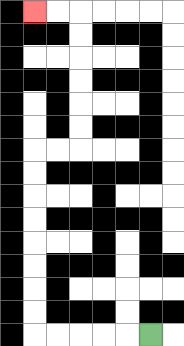{'start': '[6, 14]', 'end': '[1, 0]', 'path_directions': 'L,L,L,L,L,U,U,U,U,U,U,U,U,R,R,U,U,U,U,U,U,L,L', 'path_coordinates': '[[6, 14], [5, 14], [4, 14], [3, 14], [2, 14], [1, 14], [1, 13], [1, 12], [1, 11], [1, 10], [1, 9], [1, 8], [1, 7], [1, 6], [2, 6], [3, 6], [3, 5], [3, 4], [3, 3], [3, 2], [3, 1], [3, 0], [2, 0], [1, 0]]'}